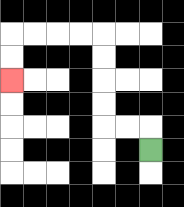{'start': '[6, 6]', 'end': '[0, 3]', 'path_directions': 'U,L,L,U,U,U,U,L,L,L,L,D,D', 'path_coordinates': '[[6, 6], [6, 5], [5, 5], [4, 5], [4, 4], [4, 3], [4, 2], [4, 1], [3, 1], [2, 1], [1, 1], [0, 1], [0, 2], [0, 3]]'}